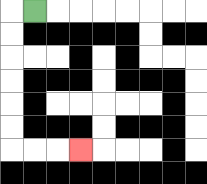{'start': '[1, 0]', 'end': '[3, 6]', 'path_directions': 'L,D,D,D,D,D,D,R,R,R', 'path_coordinates': '[[1, 0], [0, 0], [0, 1], [0, 2], [0, 3], [0, 4], [0, 5], [0, 6], [1, 6], [2, 6], [3, 6]]'}